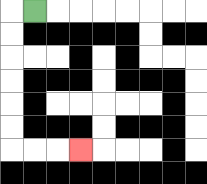{'start': '[1, 0]', 'end': '[3, 6]', 'path_directions': 'L,D,D,D,D,D,D,R,R,R', 'path_coordinates': '[[1, 0], [0, 0], [0, 1], [0, 2], [0, 3], [0, 4], [0, 5], [0, 6], [1, 6], [2, 6], [3, 6]]'}